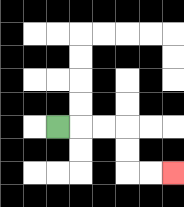{'start': '[2, 5]', 'end': '[7, 7]', 'path_directions': 'R,R,R,D,D,R,R', 'path_coordinates': '[[2, 5], [3, 5], [4, 5], [5, 5], [5, 6], [5, 7], [6, 7], [7, 7]]'}